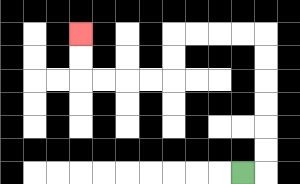{'start': '[10, 7]', 'end': '[3, 1]', 'path_directions': 'R,U,U,U,U,U,U,L,L,L,L,D,D,L,L,L,L,U,U', 'path_coordinates': '[[10, 7], [11, 7], [11, 6], [11, 5], [11, 4], [11, 3], [11, 2], [11, 1], [10, 1], [9, 1], [8, 1], [7, 1], [7, 2], [7, 3], [6, 3], [5, 3], [4, 3], [3, 3], [3, 2], [3, 1]]'}